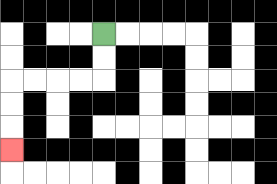{'start': '[4, 1]', 'end': '[0, 6]', 'path_directions': 'D,D,L,L,L,L,D,D,D', 'path_coordinates': '[[4, 1], [4, 2], [4, 3], [3, 3], [2, 3], [1, 3], [0, 3], [0, 4], [0, 5], [0, 6]]'}